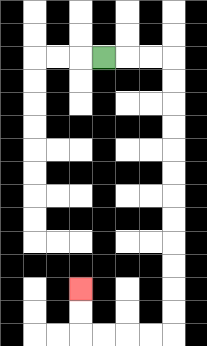{'start': '[4, 2]', 'end': '[3, 12]', 'path_directions': 'R,R,R,D,D,D,D,D,D,D,D,D,D,D,D,L,L,L,L,U,U', 'path_coordinates': '[[4, 2], [5, 2], [6, 2], [7, 2], [7, 3], [7, 4], [7, 5], [7, 6], [7, 7], [7, 8], [7, 9], [7, 10], [7, 11], [7, 12], [7, 13], [7, 14], [6, 14], [5, 14], [4, 14], [3, 14], [3, 13], [3, 12]]'}